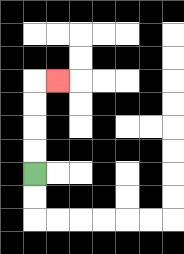{'start': '[1, 7]', 'end': '[2, 3]', 'path_directions': 'U,U,U,U,R', 'path_coordinates': '[[1, 7], [1, 6], [1, 5], [1, 4], [1, 3], [2, 3]]'}